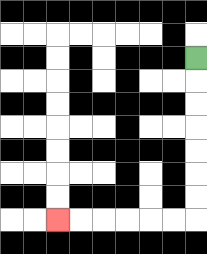{'start': '[8, 2]', 'end': '[2, 9]', 'path_directions': 'D,D,D,D,D,D,D,L,L,L,L,L,L', 'path_coordinates': '[[8, 2], [8, 3], [8, 4], [8, 5], [8, 6], [8, 7], [8, 8], [8, 9], [7, 9], [6, 9], [5, 9], [4, 9], [3, 9], [2, 9]]'}